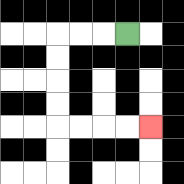{'start': '[5, 1]', 'end': '[6, 5]', 'path_directions': 'L,L,L,D,D,D,D,R,R,R,R', 'path_coordinates': '[[5, 1], [4, 1], [3, 1], [2, 1], [2, 2], [2, 3], [2, 4], [2, 5], [3, 5], [4, 5], [5, 5], [6, 5]]'}